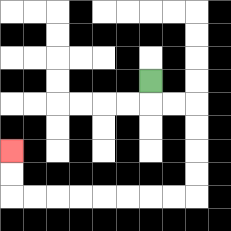{'start': '[6, 3]', 'end': '[0, 6]', 'path_directions': 'D,R,R,D,D,D,D,L,L,L,L,L,L,L,L,U,U', 'path_coordinates': '[[6, 3], [6, 4], [7, 4], [8, 4], [8, 5], [8, 6], [8, 7], [8, 8], [7, 8], [6, 8], [5, 8], [4, 8], [3, 8], [2, 8], [1, 8], [0, 8], [0, 7], [0, 6]]'}